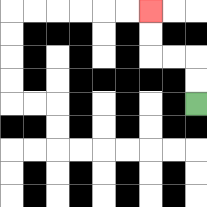{'start': '[8, 4]', 'end': '[6, 0]', 'path_directions': 'U,U,L,L,U,U', 'path_coordinates': '[[8, 4], [8, 3], [8, 2], [7, 2], [6, 2], [6, 1], [6, 0]]'}